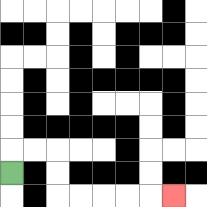{'start': '[0, 7]', 'end': '[7, 8]', 'path_directions': 'U,R,R,D,D,R,R,R,R,R', 'path_coordinates': '[[0, 7], [0, 6], [1, 6], [2, 6], [2, 7], [2, 8], [3, 8], [4, 8], [5, 8], [6, 8], [7, 8]]'}